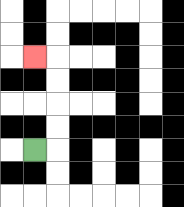{'start': '[1, 6]', 'end': '[1, 2]', 'path_directions': 'R,U,U,U,U,L', 'path_coordinates': '[[1, 6], [2, 6], [2, 5], [2, 4], [2, 3], [2, 2], [1, 2]]'}